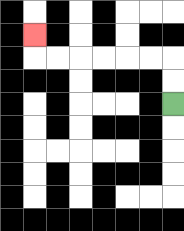{'start': '[7, 4]', 'end': '[1, 1]', 'path_directions': 'U,U,L,L,L,L,L,L,U', 'path_coordinates': '[[7, 4], [7, 3], [7, 2], [6, 2], [5, 2], [4, 2], [3, 2], [2, 2], [1, 2], [1, 1]]'}